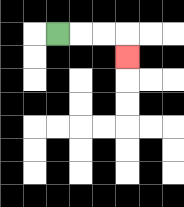{'start': '[2, 1]', 'end': '[5, 2]', 'path_directions': 'R,R,R,D', 'path_coordinates': '[[2, 1], [3, 1], [4, 1], [5, 1], [5, 2]]'}